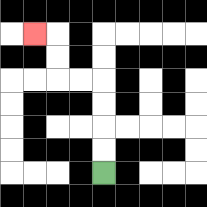{'start': '[4, 7]', 'end': '[1, 1]', 'path_directions': 'U,U,U,U,L,L,U,U,L', 'path_coordinates': '[[4, 7], [4, 6], [4, 5], [4, 4], [4, 3], [3, 3], [2, 3], [2, 2], [2, 1], [1, 1]]'}